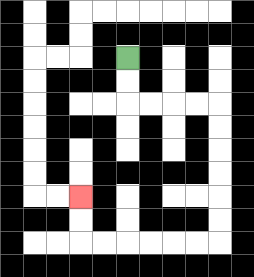{'start': '[5, 2]', 'end': '[3, 8]', 'path_directions': 'D,D,R,R,R,R,D,D,D,D,D,D,L,L,L,L,L,L,U,U', 'path_coordinates': '[[5, 2], [5, 3], [5, 4], [6, 4], [7, 4], [8, 4], [9, 4], [9, 5], [9, 6], [9, 7], [9, 8], [9, 9], [9, 10], [8, 10], [7, 10], [6, 10], [5, 10], [4, 10], [3, 10], [3, 9], [3, 8]]'}